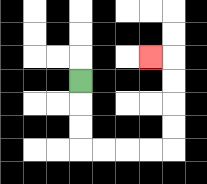{'start': '[3, 3]', 'end': '[6, 2]', 'path_directions': 'D,D,D,R,R,R,R,U,U,U,U,L', 'path_coordinates': '[[3, 3], [3, 4], [3, 5], [3, 6], [4, 6], [5, 6], [6, 6], [7, 6], [7, 5], [7, 4], [7, 3], [7, 2], [6, 2]]'}